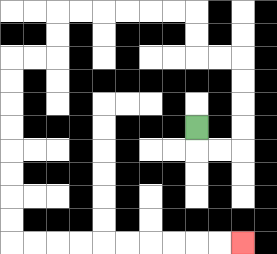{'start': '[8, 5]', 'end': '[10, 10]', 'path_directions': 'D,R,R,U,U,U,U,L,L,U,U,L,L,L,L,L,L,D,D,L,L,D,D,D,D,D,D,D,D,R,R,R,R,R,R,R,R,R,R', 'path_coordinates': '[[8, 5], [8, 6], [9, 6], [10, 6], [10, 5], [10, 4], [10, 3], [10, 2], [9, 2], [8, 2], [8, 1], [8, 0], [7, 0], [6, 0], [5, 0], [4, 0], [3, 0], [2, 0], [2, 1], [2, 2], [1, 2], [0, 2], [0, 3], [0, 4], [0, 5], [0, 6], [0, 7], [0, 8], [0, 9], [0, 10], [1, 10], [2, 10], [3, 10], [4, 10], [5, 10], [6, 10], [7, 10], [8, 10], [9, 10], [10, 10]]'}